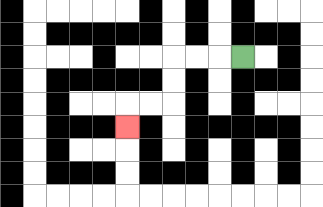{'start': '[10, 2]', 'end': '[5, 5]', 'path_directions': 'L,L,L,D,D,L,L,D', 'path_coordinates': '[[10, 2], [9, 2], [8, 2], [7, 2], [7, 3], [7, 4], [6, 4], [5, 4], [5, 5]]'}